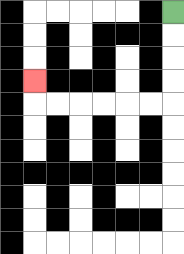{'start': '[7, 0]', 'end': '[1, 3]', 'path_directions': 'D,D,D,D,L,L,L,L,L,L,U', 'path_coordinates': '[[7, 0], [7, 1], [7, 2], [7, 3], [7, 4], [6, 4], [5, 4], [4, 4], [3, 4], [2, 4], [1, 4], [1, 3]]'}